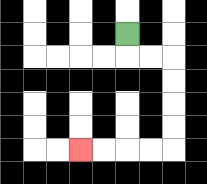{'start': '[5, 1]', 'end': '[3, 6]', 'path_directions': 'D,R,R,D,D,D,D,L,L,L,L', 'path_coordinates': '[[5, 1], [5, 2], [6, 2], [7, 2], [7, 3], [7, 4], [7, 5], [7, 6], [6, 6], [5, 6], [4, 6], [3, 6]]'}